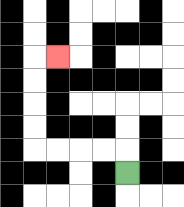{'start': '[5, 7]', 'end': '[2, 2]', 'path_directions': 'U,L,L,L,L,U,U,U,U,R', 'path_coordinates': '[[5, 7], [5, 6], [4, 6], [3, 6], [2, 6], [1, 6], [1, 5], [1, 4], [1, 3], [1, 2], [2, 2]]'}